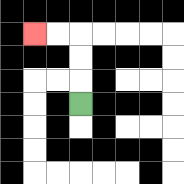{'start': '[3, 4]', 'end': '[1, 1]', 'path_directions': 'U,U,U,L,L', 'path_coordinates': '[[3, 4], [3, 3], [3, 2], [3, 1], [2, 1], [1, 1]]'}